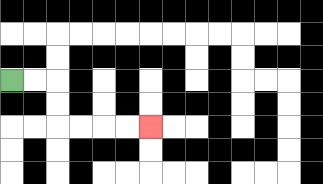{'start': '[0, 3]', 'end': '[6, 5]', 'path_directions': 'R,R,D,D,R,R,R,R', 'path_coordinates': '[[0, 3], [1, 3], [2, 3], [2, 4], [2, 5], [3, 5], [4, 5], [5, 5], [6, 5]]'}